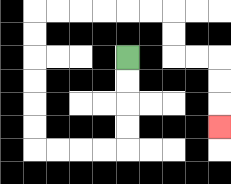{'start': '[5, 2]', 'end': '[9, 5]', 'path_directions': 'D,D,D,D,L,L,L,L,U,U,U,U,U,U,R,R,R,R,R,R,D,D,R,R,D,D,D', 'path_coordinates': '[[5, 2], [5, 3], [5, 4], [5, 5], [5, 6], [4, 6], [3, 6], [2, 6], [1, 6], [1, 5], [1, 4], [1, 3], [1, 2], [1, 1], [1, 0], [2, 0], [3, 0], [4, 0], [5, 0], [6, 0], [7, 0], [7, 1], [7, 2], [8, 2], [9, 2], [9, 3], [9, 4], [9, 5]]'}